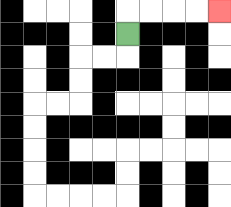{'start': '[5, 1]', 'end': '[9, 0]', 'path_directions': 'U,R,R,R,R', 'path_coordinates': '[[5, 1], [5, 0], [6, 0], [7, 0], [8, 0], [9, 0]]'}